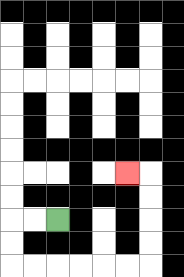{'start': '[2, 9]', 'end': '[5, 7]', 'path_directions': 'L,L,D,D,R,R,R,R,R,R,U,U,U,U,L', 'path_coordinates': '[[2, 9], [1, 9], [0, 9], [0, 10], [0, 11], [1, 11], [2, 11], [3, 11], [4, 11], [5, 11], [6, 11], [6, 10], [6, 9], [6, 8], [6, 7], [5, 7]]'}